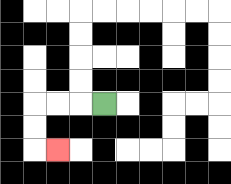{'start': '[4, 4]', 'end': '[2, 6]', 'path_directions': 'L,L,L,D,D,R', 'path_coordinates': '[[4, 4], [3, 4], [2, 4], [1, 4], [1, 5], [1, 6], [2, 6]]'}